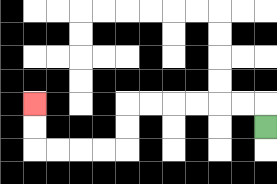{'start': '[11, 5]', 'end': '[1, 4]', 'path_directions': 'U,L,L,L,L,L,L,D,D,L,L,L,L,U,U', 'path_coordinates': '[[11, 5], [11, 4], [10, 4], [9, 4], [8, 4], [7, 4], [6, 4], [5, 4], [5, 5], [5, 6], [4, 6], [3, 6], [2, 6], [1, 6], [1, 5], [1, 4]]'}